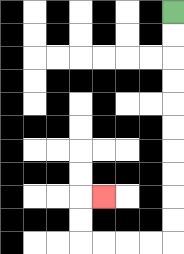{'start': '[7, 0]', 'end': '[4, 8]', 'path_directions': 'D,D,D,D,D,D,D,D,D,D,L,L,L,L,U,U,R', 'path_coordinates': '[[7, 0], [7, 1], [7, 2], [7, 3], [7, 4], [7, 5], [7, 6], [7, 7], [7, 8], [7, 9], [7, 10], [6, 10], [5, 10], [4, 10], [3, 10], [3, 9], [3, 8], [4, 8]]'}